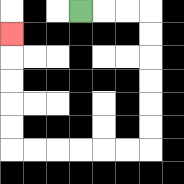{'start': '[3, 0]', 'end': '[0, 1]', 'path_directions': 'R,R,R,D,D,D,D,D,D,L,L,L,L,L,L,U,U,U,U,U', 'path_coordinates': '[[3, 0], [4, 0], [5, 0], [6, 0], [6, 1], [6, 2], [6, 3], [6, 4], [6, 5], [6, 6], [5, 6], [4, 6], [3, 6], [2, 6], [1, 6], [0, 6], [0, 5], [0, 4], [0, 3], [0, 2], [0, 1]]'}